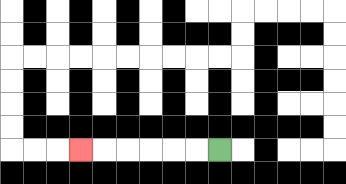{'start': '[9, 6]', 'end': '[3, 6]', 'path_directions': 'L,L,L,L,L,L', 'path_coordinates': '[[9, 6], [8, 6], [7, 6], [6, 6], [5, 6], [4, 6], [3, 6]]'}